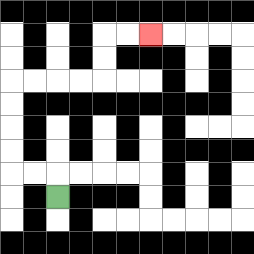{'start': '[2, 8]', 'end': '[6, 1]', 'path_directions': 'U,L,L,U,U,U,U,R,R,R,R,U,U,R,R', 'path_coordinates': '[[2, 8], [2, 7], [1, 7], [0, 7], [0, 6], [0, 5], [0, 4], [0, 3], [1, 3], [2, 3], [3, 3], [4, 3], [4, 2], [4, 1], [5, 1], [6, 1]]'}